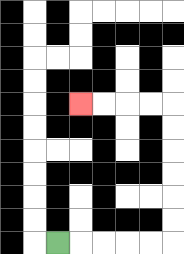{'start': '[2, 10]', 'end': '[3, 4]', 'path_directions': 'R,R,R,R,R,U,U,U,U,U,U,L,L,L,L', 'path_coordinates': '[[2, 10], [3, 10], [4, 10], [5, 10], [6, 10], [7, 10], [7, 9], [7, 8], [7, 7], [7, 6], [7, 5], [7, 4], [6, 4], [5, 4], [4, 4], [3, 4]]'}